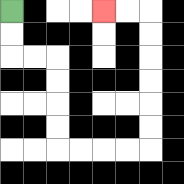{'start': '[0, 0]', 'end': '[4, 0]', 'path_directions': 'D,D,R,R,D,D,D,D,R,R,R,R,U,U,U,U,U,U,L,L', 'path_coordinates': '[[0, 0], [0, 1], [0, 2], [1, 2], [2, 2], [2, 3], [2, 4], [2, 5], [2, 6], [3, 6], [4, 6], [5, 6], [6, 6], [6, 5], [6, 4], [6, 3], [6, 2], [6, 1], [6, 0], [5, 0], [4, 0]]'}